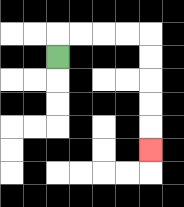{'start': '[2, 2]', 'end': '[6, 6]', 'path_directions': 'U,R,R,R,R,D,D,D,D,D', 'path_coordinates': '[[2, 2], [2, 1], [3, 1], [4, 1], [5, 1], [6, 1], [6, 2], [6, 3], [6, 4], [6, 5], [6, 6]]'}